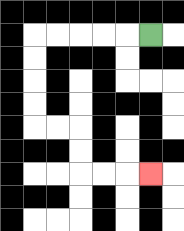{'start': '[6, 1]', 'end': '[6, 7]', 'path_directions': 'L,L,L,L,L,D,D,D,D,R,R,D,D,R,R,R', 'path_coordinates': '[[6, 1], [5, 1], [4, 1], [3, 1], [2, 1], [1, 1], [1, 2], [1, 3], [1, 4], [1, 5], [2, 5], [3, 5], [3, 6], [3, 7], [4, 7], [5, 7], [6, 7]]'}